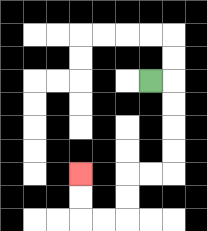{'start': '[6, 3]', 'end': '[3, 7]', 'path_directions': 'R,D,D,D,D,L,L,D,D,L,L,U,U', 'path_coordinates': '[[6, 3], [7, 3], [7, 4], [7, 5], [7, 6], [7, 7], [6, 7], [5, 7], [5, 8], [5, 9], [4, 9], [3, 9], [3, 8], [3, 7]]'}